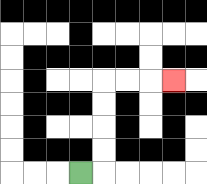{'start': '[3, 7]', 'end': '[7, 3]', 'path_directions': 'R,U,U,U,U,R,R,R', 'path_coordinates': '[[3, 7], [4, 7], [4, 6], [4, 5], [4, 4], [4, 3], [5, 3], [6, 3], [7, 3]]'}